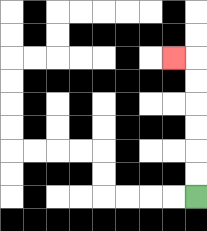{'start': '[8, 8]', 'end': '[7, 2]', 'path_directions': 'U,U,U,U,U,U,L', 'path_coordinates': '[[8, 8], [8, 7], [8, 6], [8, 5], [8, 4], [8, 3], [8, 2], [7, 2]]'}